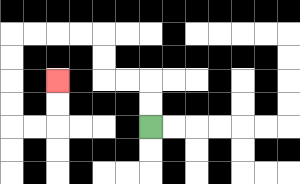{'start': '[6, 5]', 'end': '[2, 3]', 'path_directions': 'U,U,L,L,U,U,L,L,L,L,D,D,D,D,R,R,U,U', 'path_coordinates': '[[6, 5], [6, 4], [6, 3], [5, 3], [4, 3], [4, 2], [4, 1], [3, 1], [2, 1], [1, 1], [0, 1], [0, 2], [0, 3], [0, 4], [0, 5], [1, 5], [2, 5], [2, 4], [2, 3]]'}